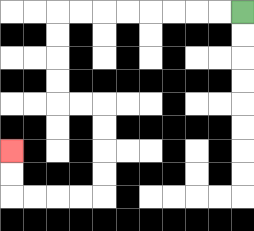{'start': '[10, 0]', 'end': '[0, 6]', 'path_directions': 'L,L,L,L,L,L,L,L,D,D,D,D,R,R,D,D,D,D,L,L,L,L,U,U', 'path_coordinates': '[[10, 0], [9, 0], [8, 0], [7, 0], [6, 0], [5, 0], [4, 0], [3, 0], [2, 0], [2, 1], [2, 2], [2, 3], [2, 4], [3, 4], [4, 4], [4, 5], [4, 6], [4, 7], [4, 8], [3, 8], [2, 8], [1, 8], [0, 8], [0, 7], [0, 6]]'}